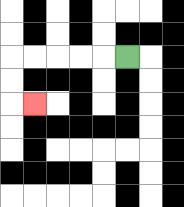{'start': '[5, 2]', 'end': '[1, 4]', 'path_directions': 'L,L,L,L,L,D,D,R', 'path_coordinates': '[[5, 2], [4, 2], [3, 2], [2, 2], [1, 2], [0, 2], [0, 3], [0, 4], [1, 4]]'}